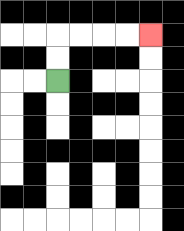{'start': '[2, 3]', 'end': '[6, 1]', 'path_directions': 'U,U,R,R,R,R', 'path_coordinates': '[[2, 3], [2, 2], [2, 1], [3, 1], [4, 1], [5, 1], [6, 1]]'}